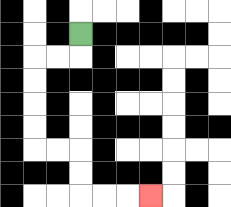{'start': '[3, 1]', 'end': '[6, 8]', 'path_directions': 'D,L,L,D,D,D,D,R,R,D,D,R,R,R', 'path_coordinates': '[[3, 1], [3, 2], [2, 2], [1, 2], [1, 3], [1, 4], [1, 5], [1, 6], [2, 6], [3, 6], [3, 7], [3, 8], [4, 8], [5, 8], [6, 8]]'}